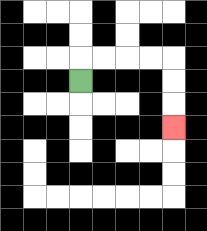{'start': '[3, 3]', 'end': '[7, 5]', 'path_directions': 'U,R,R,R,R,D,D,D', 'path_coordinates': '[[3, 3], [3, 2], [4, 2], [5, 2], [6, 2], [7, 2], [7, 3], [7, 4], [7, 5]]'}